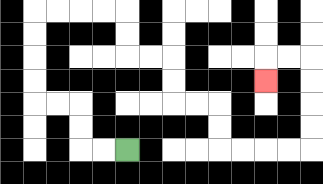{'start': '[5, 6]', 'end': '[11, 3]', 'path_directions': 'L,L,U,U,L,L,U,U,U,U,R,R,R,R,D,D,R,R,D,D,R,R,D,D,R,R,R,R,U,U,U,U,L,L,D', 'path_coordinates': '[[5, 6], [4, 6], [3, 6], [3, 5], [3, 4], [2, 4], [1, 4], [1, 3], [1, 2], [1, 1], [1, 0], [2, 0], [3, 0], [4, 0], [5, 0], [5, 1], [5, 2], [6, 2], [7, 2], [7, 3], [7, 4], [8, 4], [9, 4], [9, 5], [9, 6], [10, 6], [11, 6], [12, 6], [13, 6], [13, 5], [13, 4], [13, 3], [13, 2], [12, 2], [11, 2], [11, 3]]'}